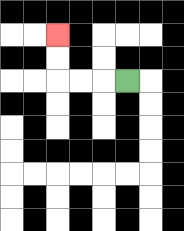{'start': '[5, 3]', 'end': '[2, 1]', 'path_directions': 'L,L,L,U,U', 'path_coordinates': '[[5, 3], [4, 3], [3, 3], [2, 3], [2, 2], [2, 1]]'}